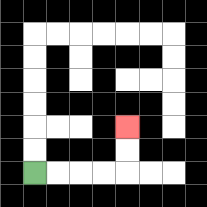{'start': '[1, 7]', 'end': '[5, 5]', 'path_directions': 'R,R,R,R,U,U', 'path_coordinates': '[[1, 7], [2, 7], [3, 7], [4, 7], [5, 7], [5, 6], [5, 5]]'}